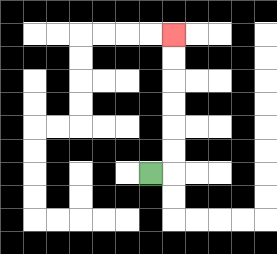{'start': '[6, 7]', 'end': '[7, 1]', 'path_directions': 'R,U,U,U,U,U,U', 'path_coordinates': '[[6, 7], [7, 7], [7, 6], [7, 5], [7, 4], [7, 3], [7, 2], [7, 1]]'}